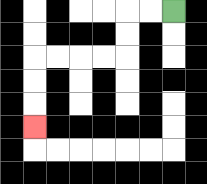{'start': '[7, 0]', 'end': '[1, 5]', 'path_directions': 'L,L,D,D,L,L,L,L,D,D,D', 'path_coordinates': '[[7, 0], [6, 0], [5, 0], [5, 1], [5, 2], [4, 2], [3, 2], [2, 2], [1, 2], [1, 3], [1, 4], [1, 5]]'}